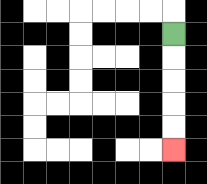{'start': '[7, 1]', 'end': '[7, 6]', 'path_directions': 'D,D,D,D,D', 'path_coordinates': '[[7, 1], [7, 2], [7, 3], [7, 4], [7, 5], [7, 6]]'}